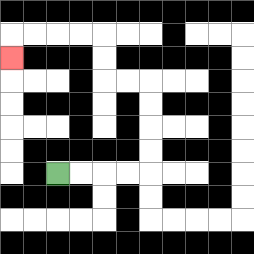{'start': '[2, 7]', 'end': '[0, 2]', 'path_directions': 'R,R,R,R,U,U,U,U,L,L,U,U,L,L,L,L,D', 'path_coordinates': '[[2, 7], [3, 7], [4, 7], [5, 7], [6, 7], [6, 6], [6, 5], [6, 4], [6, 3], [5, 3], [4, 3], [4, 2], [4, 1], [3, 1], [2, 1], [1, 1], [0, 1], [0, 2]]'}